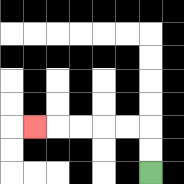{'start': '[6, 7]', 'end': '[1, 5]', 'path_directions': 'U,U,L,L,L,L,L', 'path_coordinates': '[[6, 7], [6, 6], [6, 5], [5, 5], [4, 5], [3, 5], [2, 5], [1, 5]]'}